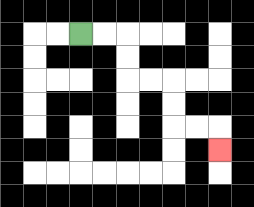{'start': '[3, 1]', 'end': '[9, 6]', 'path_directions': 'R,R,D,D,R,R,D,D,R,R,D', 'path_coordinates': '[[3, 1], [4, 1], [5, 1], [5, 2], [5, 3], [6, 3], [7, 3], [7, 4], [7, 5], [8, 5], [9, 5], [9, 6]]'}